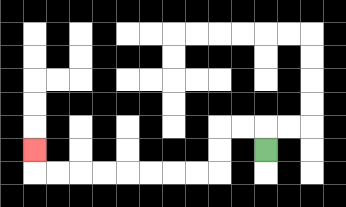{'start': '[11, 6]', 'end': '[1, 6]', 'path_directions': 'U,L,L,D,D,L,L,L,L,L,L,L,L,U', 'path_coordinates': '[[11, 6], [11, 5], [10, 5], [9, 5], [9, 6], [9, 7], [8, 7], [7, 7], [6, 7], [5, 7], [4, 7], [3, 7], [2, 7], [1, 7], [1, 6]]'}